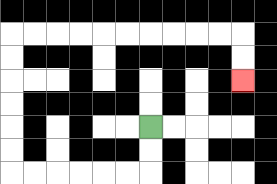{'start': '[6, 5]', 'end': '[10, 3]', 'path_directions': 'D,D,L,L,L,L,L,L,U,U,U,U,U,U,R,R,R,R,R,R,R,R,R,R,D,D', 'path_coordinates': '[[6, 5], [6, 6], [6, 7], [5, 7], [4, 7], [3, 7], [2, 7], [1, 7], [0, 7], [0, 6], [0, 5], [0, 4], [0, 3], [0, 2], [0, 1], [1, 1], [2, 1], [3, 1], [4, 1], [5, 1], [6, 1], [7, 1], [8, 1], [9, 1], [10, 1], [10, 2], [10, 3]]'}